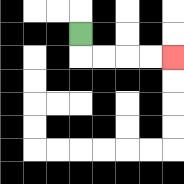{'start': '[3, 1]', 'end': '[7, 2]', 'path_directions': 'D,R,R,R,R', 'path_coordinates': '[[3, 1], [3, 2], [4, 2], [5, 2], [6, 2], [7, 2]]'}